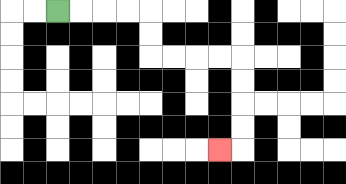{'start': '[2, 0]', 'end': '[9, 6]', 'path_directions': 'R,R,R,R,D,D,R,R,R,R,D,D,D,D,L', 'path_coordinates': '[[2, 0], [3, 0], [4, 0], [5, 0], [6, 0], [6, 1], [6, 2], [7, 2], [8, 2], [9, 2], [10, 2], [10, 3], [10, 4], [10, 5], [10, 6], [9, 6]]'}